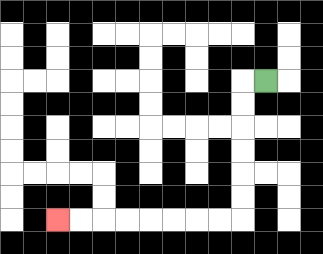{'start': '[11, 3]', 'end': '[2, 9]', 'path_directions': 'L,D,D,D,D,D,D,L,L,L,L,L,L,L,L', 'path_coordinates': '[[11, 3], [10, 3], [10, 4], [10, 5], [10, 6], [10, 7], [10, 8], [10, 9], [9, 9], [8, 9], [7, 9], [6, 9], [5, 9], [4, 9], [3, 9], [2, 9]]'}